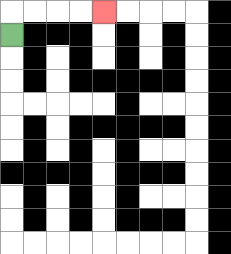{'start': '[0, 1]', 'end': '[4, 0]', 'path_directions': 'U,R,R,R,R', 'path_coordinates': '[[0, 1], [0, 0], [1, 0], [2, 0], [3, 0], [4, 0]]'}